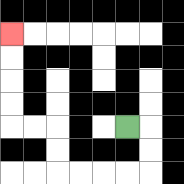{'start': '[5, 5]', 'end': '[0, 1]', 'path_directions': 'R,D,D,L,L,L,L,U,U,L,L,U,U,U,U', 'path_coordinates': '[[5, 5], [6, 5], [6, 6], [6, 7], [5, 7], [4, 7], [3, 7], [2, 7], [2, 6], [2, 5], [1, 5], [0, 5], [0, 4], [0, 3], [0, 2], [0, 1]]'}